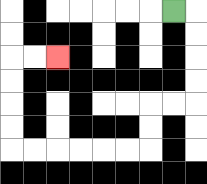{'start': '[7, 0]', 'end': '[2, 2]', 'path_directions': 'R,D,D,D,D,L,L,D,D,L,L,L,L,L,L,U,U,U,U,R,R', 'path_coordinates': '[[7, 0], [8, 0], [8, 1], [8, 2], [8, 3], [8, 4], [7, 4], [6, 4], [6, 5], [6, 6], [5, 6], [4, 6], [3, 6], [2, 6], [1, 6], [0, 6], [0, 5], [0, 4], [0, 3], [0, 2], [1, 2], [2, 2]]'}